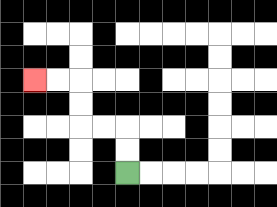{'start': '[5, 7]', 'end': '[1, 3]', 'path_directions': 'U,U,L,L,U,U,L,L', 'path_coordinates': '[[5, 7], [5, 6], [5, 5], [4, 5], [3, 5], [3, 4], [3, 3], [2, 3], [1, 3]]'}